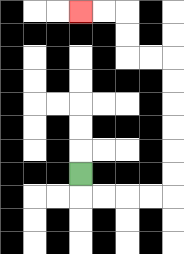{'start': '[3, 7]', 'end': '[3, 0]', 'path_directions': 'D,R,R,R,R,U,U,U,U,U,U,L,L,U,U,L,L', 'path_coordinates': '[[3, 7], [3, 8], [4, 8], [5, 8], [6, 8], [7, 8], [7, 7], [7, 6], [7, 5], [7, 4], [7, 3], [7, 2], [6, 2], [5, 2], [5, 1], [5, 0], [4, 0], [3, 0]]'}